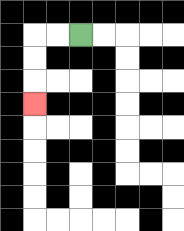{'start': '[3, 1]', 'end': '[1, 4]', 'path_directions': 'L,L,D,D,D', 'path_coordinates': '[[3, 1], [2, 1], [1, 1], [1, 2], [1, 3], [1, 4]]'}